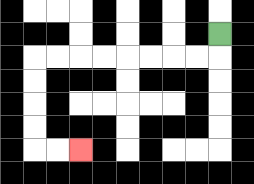{'start': '[9, 1]', 'end': '[3, 6]', 'path_directions': 'D,L,L,L,L,L,L,L,L,D,D,D,D,R,R', 'path_coordinates': '[[9, 1], [9, 2], [8, 2], [7, 2], [6, 2], [5, 2], [4, 2], [3, 2], [2, 2], [1, 2], [1, 3], [1, 4], [1, 5], [1, 6], [2, 6], [3, 6]]'}